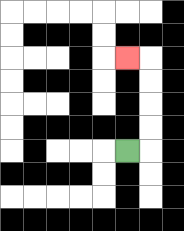{'start': '[5, 6]', 'end': '[5, 2]', 'path_directions': 'R,U,U,U,U,L', 'path_coordinates': '[[5, 6], [6, 6], [6, 5], [6, 4], [6, 3], [6, 2], [5, 2]]'}